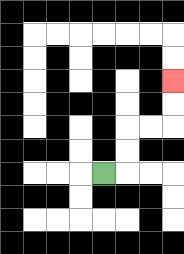{'start': '[4, 7]', 'end': '[7, 3]', 'path_directions': 'R,U,U,R,R,U,U', 'path_coordinates': '[[4, 7], [5, 7], [5, 6], [5, 5], [6, 5], [7, 5], [7, 4], [7, 3]]'}